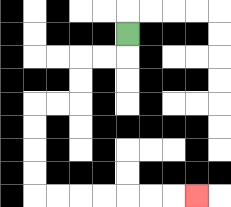{'start': '[5, 1]', 'end': '[8, 8]', 'path_directions': 'D,L,L,D,D,L,L,D,D,D,D,R,R,R,R,R,R,R', 'path_coordinates': '[[5, 1], [5, 2], [4, 2], [3, 2], [3, 3], [3, 4], [2, 4], [1, 4], [1, 5], [1, 6], [1, 7], [1, 8], [2, 8], [3, 8], [4, 8], [5, 8], [6, 8], [7, 8], [8, 8]]'}